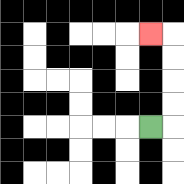{'start': '[6, 5]', 'end': '[6, 1]', 'path_directions': 'R,U,U,U,U,L', 'path_coordinates': '[[6, 5], [7, 5], [7, 4], [7, 3], [7, 2], [7, 1], [6, 1]]'}